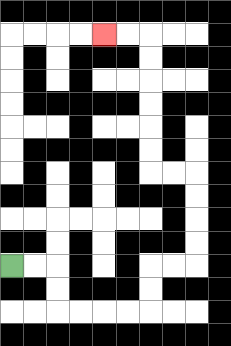{'start': '[0, 11]', 'end': '[4, 1]', 'path_directions': 'R,R,D,D,R,R,R,R,U,U,R,R,U,U,U,U,L,L,U,U,U,U,U,U,L,L', 'path_coordinates': '[[0, 11], [1, 11], [2, 11], [2, 12], [2, 13], [3, 13], [4, 13], [5, 13], [6, 13], [6, 12], [6, 11], [7, 11], [8, 11], [8, 10], [8, 9], [8, 8], [8, 7], [7, 7], [6, 7], [6, 6], [6, 5], [6, 4], [6, 3], [6, 2], [6, 1], [5, 1], [4, 1]]'}